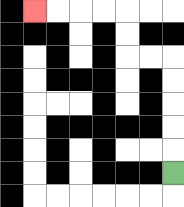{'start': '[7, 7]', 'end': '[1, 0]', 'path_directions': 'U,U,U,U,U,L,L,U,U,L,L,L,L', 'path_coordinates': '[[7, 7], [7, 6], [7, 5], [7, 4], [7, 3], [7, 2], [6, 2], [5, 2], [5, 1], [5, 0], [4, 0], [3, 0], [2, 0], [1, 0]]'}